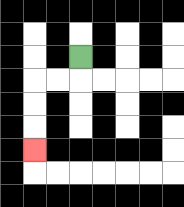{'start': '[3, 2]', 'end': '[1, 6]', 'path_directions': 'D,L,L,D,D,D', 'path_coordinates': '[[3, 2], [3, 3], [2, 3], [1, 3], [1, 4], [1, 5], [1, 6]]'}